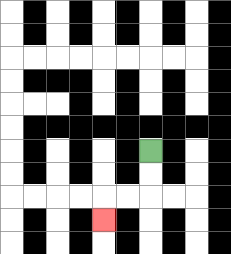{'start': '[6, 6]', 'end': '[4, 9]', 'path_directions': 'D,D,L,L,D', 'path_coordinates': '[[6, 6], [6, 7], [6, 8], [5, 8], [4, 8], [4, 9]]'}